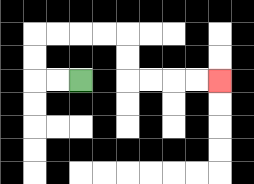{'start': '[3, 3]', 'end': '[9, 3]', 'path_directions': 'L,L,U,U,R,R,R,R,D,D,R,R,R,R', 'path_coordinates': '[[3, 3], [2, 3], [1, 3], [1, 2], [1, 1], [2, 1], [3, 1], [4, 1], [5, 1], [5, 2], [5, 3], [6, 3], [7, 3], [8, 3], [9, 3]]'}